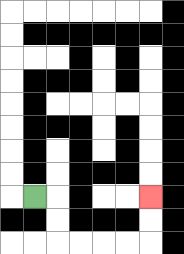{'start': '[1, 8]', 'end': '[6, 8]', 'path_directions': 'R,D,D,R,R,R,R,U,U', 'path_coordinates': '[[1, 8], [2, 8], [2, 9], [2, 10], [3, 10], [4, 10], [5, 10], [6, 10], [6, 9], [6, 8]]'}